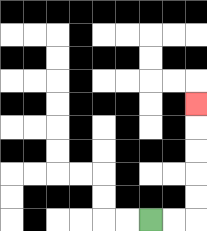{'start': '[6, 9]', 'end': '[8, 4]', 'path_directions': 'R,R,U,U,U,U,U', 'path_coordinates': '[[6, 9], [7, 9], [8, 9], [8, 8], [8, 7], [8, 6], [8, 5], [8, 4]]'}